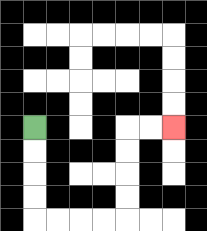{'start': '[1, 5]', 'end': '[7, 5]', 'path_directions': 'D,D,D,D,R,R,R,R,U,U,U,U,R,R', 'path_coordinates': '[[1, 5], [1, 6], [1, 7], [1, 8], [1, 9], [2, 9], [3, 9], [4, 9], [5, 9], [5, 8], [5, 7], [5, 6], [5, 5], [6, 5], [7, 5]]'}